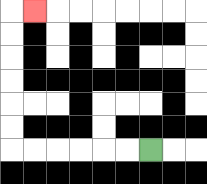{'start': '[6, 6]', 'end': '[1, 0]', 'path_directions': 'L,L,L,L,L,L,U,U,U,U,U,U,R', 'path_coordinates': '[[6, 6], [5, 6], [4, 6], [3, 6], [2, 6], [1, 6], [0, 6], [0, 5], [0, 4], [0, 3], [0, 2], [0, 1], [0, 0], [1, 0]]'}